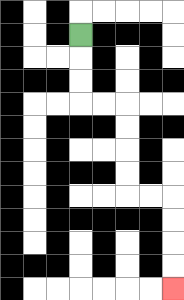{'start': '[3, 1]', 'end': '[7, 12]', 'path_directions': 'D,D,D,R,R,D,D,D,D,R,R,D,D,D,D', 'path_coordinates': '[[3, 1], [3, 2], [3, 3], [3, 4], [4, 4], [5, 4], [5, 5], [5, 6], [5, 7], [5, 8], [6, 8], [7, 8], [7, 9], [7, 10], [7, 11], [7, 12]]'}